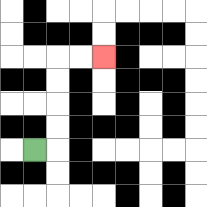{'start': '[1, 6]', 'end': '[4, 2]', 'path_directions': 'R,U,U,U,U,R,R', 'path_coordinates': '[[1, 6], [2, 6], [2, 5], [2, 4], [2, 3], [2, 2], [3, 2], [4, 2]]'}